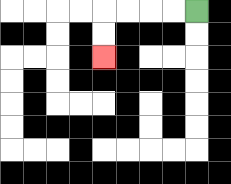{'start': '[8, 0]', 'end': '[4, 2]', 'path_directions': 'L,L,L,L,D,D', 'path_coordinates': '[[8, 0], [7, 0], [6, 0], [5, 0], [4, 0], [4, 1], [4, 2]]'}